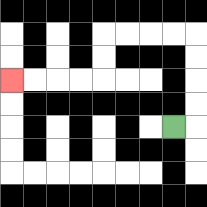{'start': '[7, 5]', 'end': '[0, 3]', 'path_directions': 'R,U,U,U,U,L,L,L,L,D,D,L,L,L,L', 'path_coordinates': '[[7, 5], [8, 5], [8, 4], [8, 3], [8, 2], [8, 1], [7, 1], [6, 1], [5, 1], [4, 1], [4, 2], [4, 3], [3, 3], [2, 3], [1, 3], [0, 3]]'}